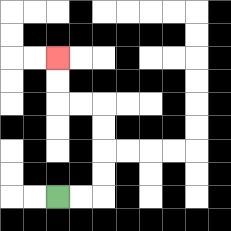{'start': '[2, 8]', 'end': '[2, 2]', 'path_directions': 'R,R,U,U,U,U,L,L,U,U', 'path_coordinates': '[[2, 8], [3, 8], [4, 8], [4, 7], [4, 6], [4, 5], [4, 4], [3, 4], [2, 4], [2, 3], [2, 2]]'}